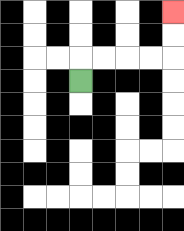{'start': '[3, 3]', 'end': '[7, 0]', 'path_directions': 'U,R,R,R,R,U,U', 'path_coordinates': '[[3, 3], [3, 2], [4, 2], [5, 2], [6, 2], [7, 2], [7, 1], [7, 0]]'}